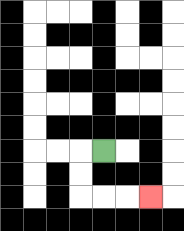{'start': '[4, 6]', 'end': '[6, 8]', 'path_directions': 'L,D,D,R,R,R', 'path_coordinates': '[[4, 6], [3, 6], [3, 7], [3, 8], [4, 8], [5, 8], [6, 8]]'}